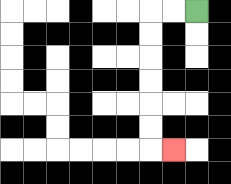{'start': '[8, 0]', 'end': '[7, 6]', 'path_directions': 'L,L,D,D,D,D,D,D,R', 'path_coordinates': '[[8, 0], [7, 0], [6, 0], [6, 1], [6, 2], [6, 3], [6, 4], [6, 5], [6, 6], [7, 6]]'}